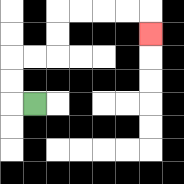{'start': '[1, 4]', 'end': '[6, 1]', 'path_directions': 'L,U,U,R,R,U,U,R,R,R,R,D', 'path_coordinates': '[[1, 4], [0, 4], [0, 3], [0, 2], [1, 2], [2, 2], [2, 1], [2, 0], [3, 0], [4, 0], [5, 0], [6, 0], [6, 1]]'}